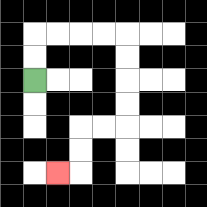{'start': '[1, 3]', 'end': '[2, 7]', 'path_directions': 'U,U,R,R,R,R,D,D,D,D,L,L,D,D,L', 'path_coordinates': '[[1, 3], [1, 2], [1, 1], [2, 1], [3, 1], [4, 1], [5, 1], [5, 2], [5, 3], [5, 4], [5, 5], [4, 5], [3, 5], [3, 6], [3, 7], [2, 7]]'}